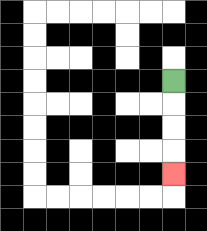{'start': '[7, 3]', 'end': '[7, 7]', 'path_directions': 'D,D,D,D', 'path_coordinates': '[[7, 3], [7, 4], [7, 5], [7, 6], [7, 7]]'}